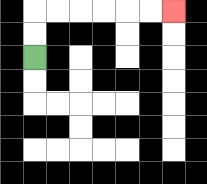{'start': '[1, 2]', 'end': '[7, 0]', 'path_directions': 'U,U,R,R,R,R,R,R', 'path_coordinates': '[[1, 2], [1, 1], [1, 0], [2, 0], [3, 0], [4, 0], [5, 0], [6, 0], [7, 0]]'}